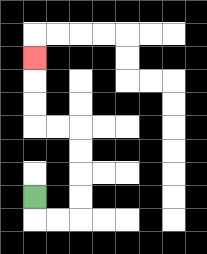{'start': '[1, 8]', 'end': '[1, 2]', 'path_directions': 'D,R,R,U,U,U,U,L,L,U,U,U', 'path_coordinates': '[[1, 8], [1, 9], [2, 9], [3, 9], [3, 8], [3, 7], [3, 6], [3, 5], [2, 5], [1, 5], [1, 4], [1, 3], [1, 2]]'}